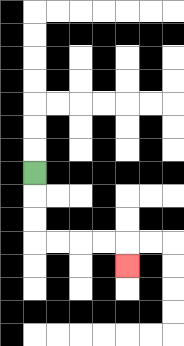{'start': '[1, 7]', 'end': '[5, 11]', 'path_directions': 'D,D,D,R,R,R,R,D', 'path_coordinates': '[[1, 7], [1, 8], [1, 9], [1, 10], [2, 10], [3, 10], [4, 10], [5, 10], [5, 11]]'}